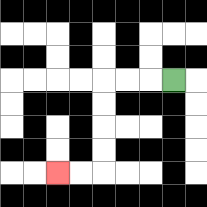{'start': '[7, 3]', 'end': '[2, 7]', 'path_directions': 'L,L,L,D,D,D,D,L,L', 'path_coordinates': '[[7, 3], [6, 3], [5, 3], [4, 3], [4, 4], [4, 5], [4, 6], [4, 7], [3, 7], [2, 7]]'}